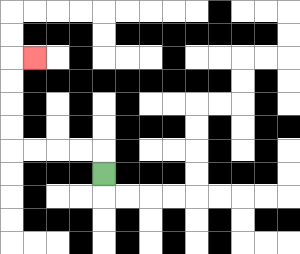{'start': '[4, 7]', 'end': '[1, 2]', 'path_directions': 'U,L,L,L,L,U,U,U,U,R', 'path_coordinates': '[[4, 7], [4, 6], [3, 6], [2, 6], [1, 6], [0, 6], [0, 5], [0, 4], [0, 3], [0, 2], [1, 2]]'}